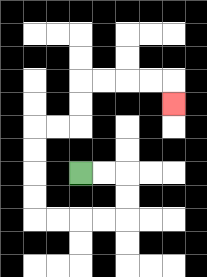{'start': '[3, 7]', 'end': '[7, 4]', 'path_directions': 'R,R,D,D,L,L,L,L,U,U,U,U,R,R,U,U,R,R,R,R,D', 'path_coordinates': '[[3, 7], [4, 7], [5, 7], [5, 8], [5, 9], [4, 9], [3, 9], [2, 9], [1, 9], [1, 8], [1, 7], [1, 6], [1, 5], [2, 5], [3, 5], [3, 4], [3, 3], [4, 3], [5, 3], [6, 3], [7, 3], [7, 4]]'}